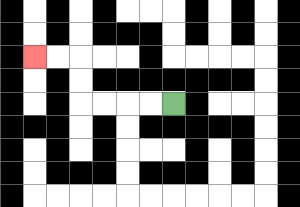{'start': '[7, 4]', 'end': '[1, 2]', 'path_directions': 'L,L,L,L,U,U,L,L', 'path_coordinates': '[[7, 4], [6, 4], [5, 4], [4, 4], [3, 4], [3, 3], [3, 2], [2, 2], [1, 2]]'}